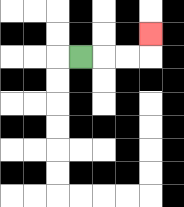{'start': '[3, 2]', 'end': '[6, 1]', 'path_directions': 'R,R,R,U', 'path_coordinates': '[[3, 2], [4, 2], [5, 2], [6, 2], [6, 1]]'}